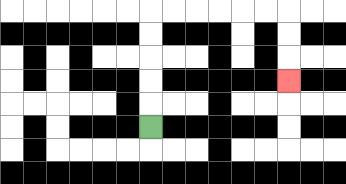{'start': '[6, 5]', 'end': '[12, 3]', 'path_directions': 'U,U,U,U,U,R,R,R,R,R,R,D,D,D', 'path_coordinates': '[[6, 5], [6, 4], [6, 3], [6, 2], [6, 1], [6, 0], [7, 0], [8, 0], [9, 0], [10, 0], [11, 0], [12, 0], [12, 1], [12, 2], [12, 3]]'}